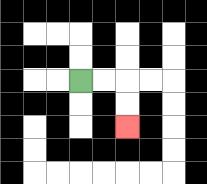{'start': '[3, 3]', 'end': '[5, 5]', 'path_directions': 'R,R,D,D', 'path_coordinates': '[[3, 3], [4, 3], [5, 3], [5, 4], [5, 5]]'}